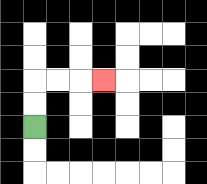{'start': '[1, 5]', 'end': '[4, 3]', 'path_directions': 'U,U,R,R,R', 'path_coordinates': '[[1, 5], [1, 4], [1, 3], [2, 3], [3, 3], [4, 3]]'}